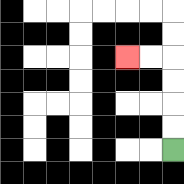{'start': '[7, 6]', 'end': '[5, 2]', 'path_directions': 'U,U,U,U,L,L', 'path_coordinates': '[[7, 6], [7, 5], [7, 4], [7, 3], [7, 2], [6, 2], [5, 2]]'}